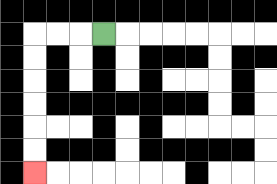{'start': '[4, 1]', 'end': '[1, 7]', 'path_directions': 'L,L,L,D,D,D,D,D,D', 'path_coordinates': '[[4, 1], [3, 1], [2, 1], [1, 1], [1, 2], [1, 3], [1, 4], [1, 5], [1, 6], [1, 7]]'}